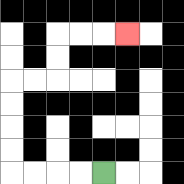{'start': '[4, 7]', 'end': '[5, 1]', 'path_directions': 'L,L,L,L,U,U,U,U,R,R,U,U,R,R,R', 'path_coordinates': '[[4, 7], [3, 7], [2, 7], [1, 7], [0, 7], [0, 6], [0, 5], [0, 4], [0, 3], [1, 3], [2, 3], [2, 2], [2, 1], [3, 1], [4, 1], [5, 1]]'}